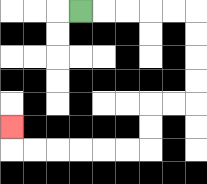{'start': '[3, 0]', 'end': '[0, 5]', 'path_directions': 'R,R,R,R,R,D,D,D,D,L,L,D,D,L,L,L,L,L,L,U', 'path_coordinates': '[[3, 0], [4, 0], [5, 0], [6, 0], [7, 0], [8, 0], [8, 1], [8, 2], [8, 3], [8, 4], [7, 4], [6, 4], [6, 5], [6, 6], [5, 6], [4, 6], [3, 6], [2, 6], [1, 6], [0, 6], [0, 5]]'}